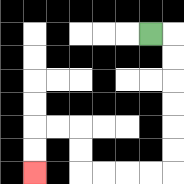{'start': '[6, 1]', 'end': '[1, 7]', 'path_directions': 'R,D,D,D,D,D,D,L,L,L,L,U,U,L,L,D,D', 'path_coordinates': '[[6, 1], [7, 1], [7, 2], [7, 3], [7, 4], [7, 5], [7, 6], [7, 7], [6, 7], [5, 7], [4, 7], [3, 7], [3, 6], [3, 5], [2, 5], [1, 5], [1, 6], [1, 7]]'}